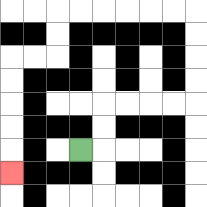{'start': '[3, 6]', 'end': '[0, 7]', 'path_directions': 'R,U,U,R,R,R,R,U,U,U,U,L,L,L,L,L,L,D,D,L,L,D,D,D,D,D', 'path_coordinates': '[[3, 6], [4, 6], [4, 5], [4, 4], [5, 4], [6, 4], [7, 4], [8, 4], [8, 3], [8, 2], [8, 1], [8, 0], [7, 0], [6, 0], [5, 0], [4, 0], [3, 0], [2, 0], [2, 1], [2, 2], [1, 2], [0, 2], [0, 3], [0, 4], [0, 5], [0, 6], [0, 7]]'}